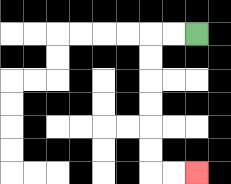{'start': '[8, 1]', 'end': '[8, 7]', 'path_directions': 'L,L,D,D,D,D,D,D,R,R', 'path_coordinates': '[[8, 1], [7, 1], [6, 1], [6, 2], [6, 3], [6, 4], [6, 5], [6, 6], [6, 7], [7, 7], [8, 7]]'}